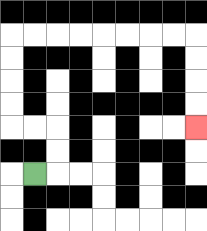{'start': '[1, 7]', 'end': '[8, 5]', 'path_directions': 'R,U,U,L,L,U,U,U,U,R,R,R,R,R,R,R,R,D,D,D,D', 'path_coordinates': '[[1, 7], [2, 7], [2, 6], [2, 5], [1, 5], [0, 5], [0, 4], [0, 3], [0, 2], [0, 1], [1, 1], [2, 1], [3, 1], [4, 1], [5, 1], [6, 1], [7, 1], [8, 1], [8, 2], [8, 3], [8, 4], [8, 5]]'}